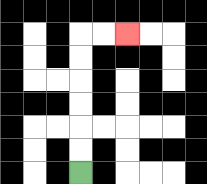{'start': '[3, 7]', 'end': '[5, 1]', 'path_directions': 'U,U,U,U,U,U,R,R', 'path_coordinates': '[[3, 7], [3, 6], [3, 5], [3, 4], [3, 3], [3, 2], [3, 1], [4, 1], [5, 1]]'}